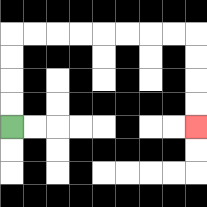{'start': '[0, 5]', 'end': '[8, 5]', 'path_directions': 'U,U,U,U,R,R,R,R,R,R,R,R,D,D,D,D', 'path_coordinates': '[[0, 5], [0, 4], [0, 3], [0, 2], [0, 1], [1, 1], [2, 1], [3, 1], [4, 1], [5, 1], [6, 1], [7, 1], [8, 1], [8, 2], [8, 3], [8, 4], [8, 5]]'}